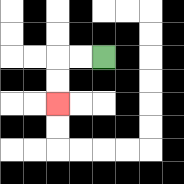{'start': '[4, 2]', 'end': '[2, 4]', 'path_directions': 'L,L,D,D', 'path_coordinates': '[[4, 2], [3, 2], [2, 2], [2, 3], [2, 4]]'}